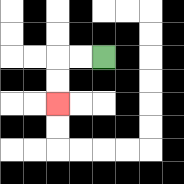{'start': '[4, 2]', 'end': '[2, 4]', 'path_directions': 'L,L,D,D', 'path_coordinates': '[[4, 2], [3, 2], [2, 2], [2, 3], [2, 4]]'}